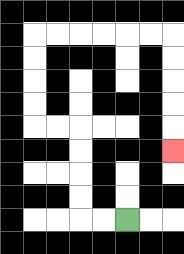{'start': '[5, 9]', 'end': '[7, 6]', 'path_directions': 'L,L,U,U,U,U,L,L,U,U,U,U,R,R,R,R,R,R,D,D,D,D,D', 'path_coordinates': '[[5, 9], [4, 9], [3, 9], [3, 8], [3, 7], [3, 6], [3, 5], [2, 5], [1, 5], [1, 4], [1, 3], [1, 2], [1, 1], [2, 1], [3, 1], [4, 1], [5, 1], [6, 1], [7, 1], [7, 2], [7, 3], [7, 4], [7, 5], [7, 6]]'}